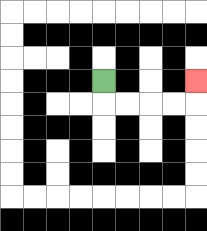{'start': '[4, 3]', 'end': '[8, 3]', 'path_directions': 'D,R,R,R,R,U', 'path_coordinates': '[[4, 3], [4, 4], [5, 4], [6, 4], [7, 4], [8, 4], [8, 3]]'}